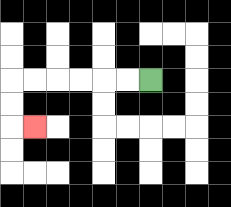{'start': '[6, 3]', 'end': '[1, 5]', 'path_directions': 'L,L,L,L,L,L,D,D,R', 'path_coordinates': '[[6, 3], [5, 3], [4, 3], [3, 3], [2, 3], [1, 3], [0, 3], [0, 4], [0, 5], [1, 5]]'}